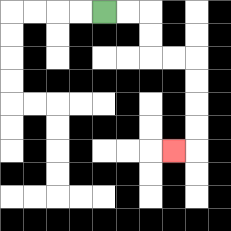{'start': '[4, 0]', 'end': '[7, 6]', 'path_directions': 'R,R,D,D,R,R,D,D,D,D,L', 'path_coordinates': '[[4, 0], [5, 0], [6, 0], [6, 1], [6, 2], [7, 2], [8, 2], [8, 3], [8, 4], [8, 5], [8, 6], [7, 6]]'}